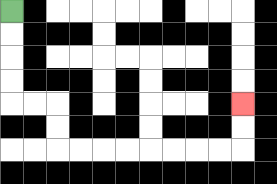{'start': '[0, 0]', 'end': '[10, 4]', 'path_directions': 'D,D,D,D,R,R,D,D,R,R,R,R,R,R,R,R,U,U', 'path_coordinates': '[[0, 0], [0, 1], [0, 2], [0, 3], [0, 4], [1, 4], [2, 4], [2, 5], [2, 6], [3, 6], [4, 6], [5, 6], [6, 6], [7, 6], [8, 6], [9, 6], [10, 6], [10, 5], [10, 4]]'}